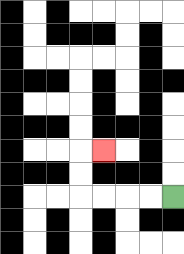{'start': '[7, 8]', 'end': '[4, 6]', 'path_directions': 'L,L,L,L,U,U,R', 'path_coordinates': '[[7, 8], [6, 8], [5, 8], [4, 8], [3, 8], [3, 7], [3, 6], [4, 6]]'}